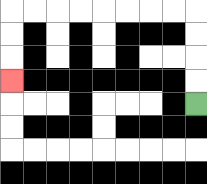{'start': '[8, 4]', 'end': '[0, 3]', 'path_directions': 'U,U,U,U,L,L,L,L,L,L,L,L,D,D,D', 'path_coordinates': '[[8, 4], [8, 3], [8, 2], [8, 1], [8, 0], [7, 0], [6, 0], [5, 0], [4, 0], [3, 0], [2, 0], [1, 0], [0, 0], [0, 1], [0, 2], [0, 3]]'}